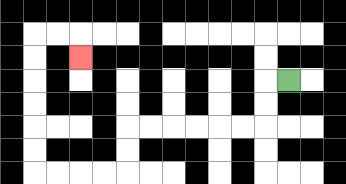{'start': '[12, 3]', 'end': '[3, 2]', 'path_directions': 'L,D,D,L,L,L,L,L,L,D,D,L,L,L,L,U,U,U,U,U,U,R,R,D', 'path_coordinates': '[[12, 3], [11, 3], [11, 4], [11, 5], [10, 5], [9, 5], [8, 5], [7, 5], [6, 5], [5, 5], [5, 6], [5, 7], [4, 7], [3, 7], [2, 7], [1, 7], [1, 6], [1, 5], [1, 4], [1, 3], [1, 2], [1, 1], [2, 1], [3, 1], [3, 2]]'}